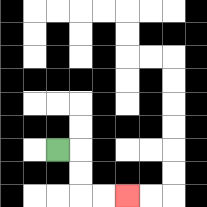{'start': '[2, 6]', 'end': '[5, 8]', 'path_directions': 'R,D,D,R,R', 'path_coordinates': '[[2, 6], [3, 6], [3, 7], [3, 8], [4, 8], [5, 8]]'}